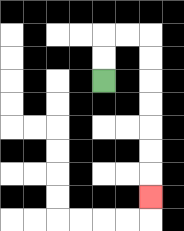{'start': '[4, 3]', 'end': '[6, 8]', 'path_directions': 'U,U,R,R,D,D,D,D,D,D,D', 'path_coordinates': '[[4, 3], [4, 2], [4, 1], [5, 1], [6, 1], [6, 2], [6, 3], [6, 4], [6, 5], [6, 6], [6, 7], [6, 8]]'}